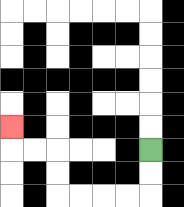{'start': '[6, 6]', 'end': '[0, 5]', 'path_directions': 'D,D,L,L,L,L,U,U,L,L,U', 'path_coordinates': '[[6, 6], [6, 7], [6, 8], [5, 8], [4, 8], [3, 8], [2, 8], [2, 7], [2, 6], [1, 6], [0, 6], [0, 5]]'}